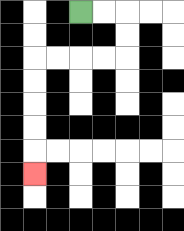{'start': '[3, 0]', 'end': '[1, 7]', 'path_directions': 'R,R,D,D,L,L,L,L,D,D,D,D,D', 'path_coordinates': '[[3, 0], [4, 0], [5, 0], [5, 1], [5, 2], [4, 2], [3, 2], [2, 2], [1, 2], [1, 3], [1, 4], [1, 5], [1, 6], [1, 7]]'}